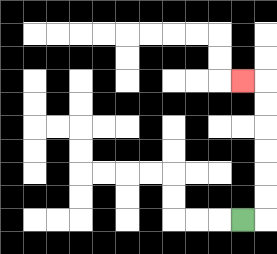{'start': '[10, 9]', 'end': '[10, 3]', 'path_directions': 'R,U,U,U,U,U,U,L', 'path_coordinates': '[[10, 9], [11, 9], [11, 8], [11, 7], [11, 6], [11, 5], [11, 4], [11, 3], [10, 3]]'}